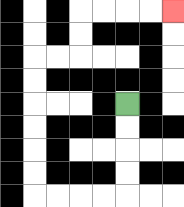{'start': '[5, 4]', 'end': '[7, 0]', 'path_directions': 'D,D,D,D,L,L,L,L,U,U,U,U,U,U,R,R,U,U,R,R,R,R', 'path_coordinates': '[[5, 4], [5, 5], [5, 6], [5, 7], [5, 8], [4, 8], [3, 8], [2, 8], [1, 8], [1, 7], [1, 6], [1, 5], [1, 4], [1, 3], [1, 2], [2, 2], [3, 2], [3, 1], [3, 0], [4, 0], [5, 0], [6, 0], [7, 0]]'}